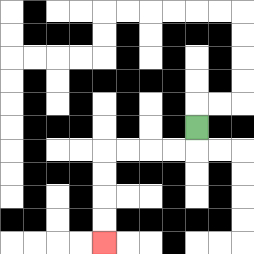{'start': '[8, 5]', 'end': '[4, 10]', 'path_directions': 'D,L,L,L,L,D,D,D,D', 'path_coordinates': '[[8, 5], [8, 6], [7, 6], [6, 6], [5, 6], [4, 6], [4, 7], [4, 8], [4, 9], [4, 10]]'}